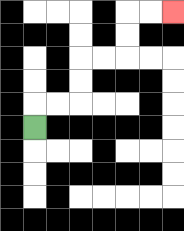{'start': '[1, 5]', 'end': '[7, 0]', 'path_directions': 'U,R,R,U,U,R,R,U,U,R,R', 'path_coordinates': '[[1, 5], [1, 4], [2, 4], [3, 4], [3, 3], [3, 2], [4, 2], [5, 2], [5, 1], [5, 0], [6, 0], [7, 0]]'}